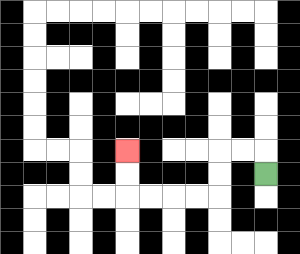{'start': '[11, 7]', 'end': '[5, 6]', 'path_directions': 'U,L,L,D,D,L,L,L,L,U,U', 'path_coordinates': '[[11, 7], [11, 6], [10, 6], [9, 6], [9, 7], [9, 8], [8, 8], [7, 8], [6, 8], [5, 8], [5, 7], [5, 6]]'}